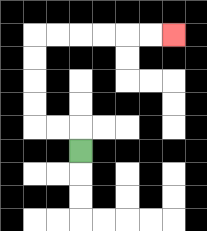{'start': '[3, 6]', 'end': '[7, 1]', 'path_directions': 'U,L,L,U,U,U,U,R,R,R,R,R,R', 'path_coordinates': '[[3, 6], [3, 5], [2, 5], [1, 5], [1, 4], [1, 3], [1, 2], [1, 1], [2, 1], [3, 1], [4, 1], [5, 1], [6, 1], [7, 1]]'}